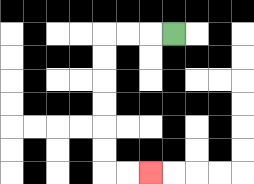{'start': '[7, 1]', 'end': '[6, 7]', 'path_directions': 'L,L,L,D,D,D,D,D,D,R,R', 'path_coordinates': '[[7, 1], [6, 1], [5, 1], [4, 1], [4, 2], [4, 3], [4, 4], [4, 5], [4, 6], [4, 7], [5, 7], [6, 7]]'}